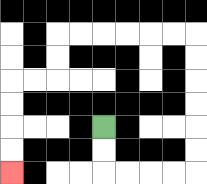{'start': '[4, 5]', 'end': '[0, 7]', 'path_directions': 'D,D,R,R,R,R,U,U,U,U,U,U,L,L,L,L,L,L,D,D,L,L,D,D,D,D', 'path_coordinates': '[[4, 5], [4, 6], [4, 7], [5, 7], [6, 7], [7, 7], [8, 7], [8, 6], [8, 5], [8, 4], [8, 3], [8, 2], [8, 1], [7, 1], [6, 1], [5, 1], [4, 1], [3, 1], [2, 1], [2, 2], [2, 3], [1, 3], [0, 3], [0, 4], [0, 5], [0, 6], [0, 7]]'}